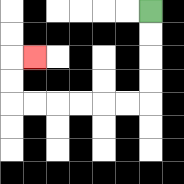{'start': '[6, 0]', 'end': '[1, 2]', 'path_directions': 'D,D,D,D,L,L,L,L,L,L,U,U,R', 'path_coordinates': '[[6, 0], [6, 1], [6, 2], [6, 3], [6, 4], [5, 4], [4, 4], [3, 4], [2, 4], [1, 4], [0, 4], [0, 3], [0, 2], [1, 2]]'}